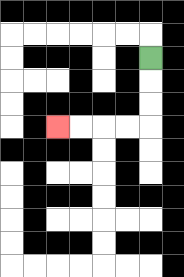{'start': '[6, 2]', 'end': '[2, 5]', 'path_directions': 'D,D,D,L,L,L,L', 'path_coordinates': '[[6, 2], [6, 3], [6, 4], [6, 5], [5, 5], [4, 5], [3, 5], [2, 5]]'}